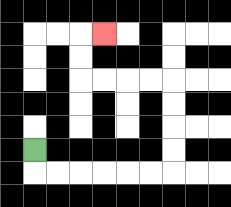{'start': '[1, 6]', 'end': '[4, 1]', 'path_directions': 'D,R,R,R,R,R,R,U,U,U,U,L,L,L,L,U,U,R', 'path_coordinates': '[[1, 6], [1, 7], [2, 7], [3, 7], [4, 7], [5, 7], [6, 7], [7, 7], [7, 6], [7, 5], [7, 4], [7, 3], [6, 3], [5, 3], [4, 3], [3, 3], [3, 2], [3, 1], [4, 1]]'}